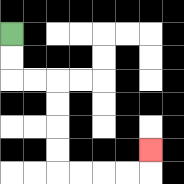{'start': '[0, 1]', 'end': '[6, 6]', 'path_directions': 'D,D,R,R,D,D,D,D,R,R,R,R,U', 'path_coordinates': '[[0, 1], [0, 2], [0, 3], [1, 3], [2, 3], [2, 4], [2, 5], [2, 6], [2, 7], [3, 7], [4, 7], [5, 7], [6, 7], [6, 6]]'}